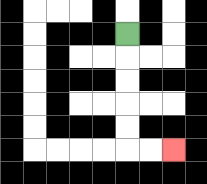{'start': '[5, 1]', 'end': '[7, 6]', 'path_directions': 'D,D,D,D,D,R,R', 'path_coordinates': '[[5, 1], [5, 2], [5, 3], [5, 4], [5, 5], [5, 6], [6, 6], [7, 6]]'}